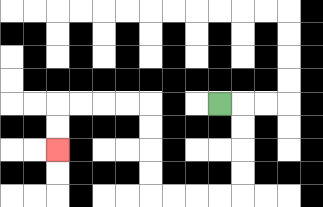{'start': '[9, 4]', 'end': '[2, 6]', 'path_directions': 'R,D,D,D,D,L,L,L,L,U,U,U,U,L,L,L,L,D,D', 'path_coordinates': '[[9, 4], [10, 4], [10, 5], [10, 6], [10, 7], [10, 8], [9, 8], [8, 8], [7, 8], [6, 8], [6, 7], [6, 6], [6, 5], [6, 4], [5, 4], [4, 4], [3, 4], [2, 4], [2, 5], [2, 6]]'}